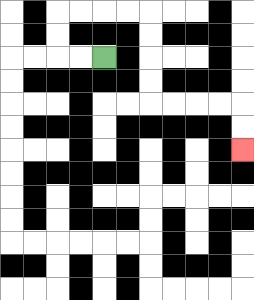{'start': '[4, 2]', 'end': '[10, 6]', 'path_directions': 'L,L,U,U,R,R,R,R,D,D,D,D,R,R,R,R,D,D', 'path_coordinates': '[[4, 2], [3, 2], [2, 2], [2, 1], [2, 0], [3, 0], [4, 0], [5, 0], [6, 0], [6, 1], [6, 2], [6, 3], [6, 4], [7, 4], [8, 4], [9, 4], [10, 4], [10, 5], [10, 6]]'}